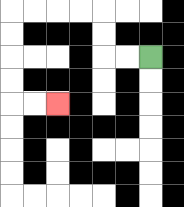{'start': '[6, 2]', 'end': '[2, 4]', 'path_directions': 'L,L,U,U,L,L,L,L,D,D,D,D,R,R', 'path_coordinates': '[[6, 2], [5, 2], [4, 2], [4, 1], [4, 0], [3, 0], [2, 0], [1, 0], [0, 0], [0, 1], [0, 2], [0, 3], [0, 4], [1, 4], [2, 4]]'}